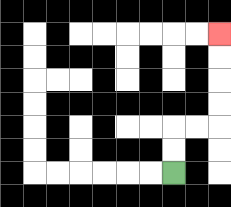{'start': '[7, 7]', 'end': '[9, 1]', 'path_directions': 'U,U,R,R,U,U,U,U', 'path_coordinates': '[[7, 7], [7, 6], [7, 5], [8, 5], [9, 5], [9, 4], [9, 3], [9, 2], [9, 1]]'}